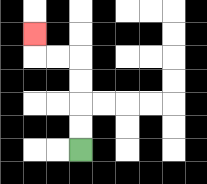{'start': '[3, 6]', 'end': '[1, 1]', 'path_directions': 'U,U,U,U,L,L,U', 'path_coordinates': '[[3, 6], [3, 5], [3, 4], [3, 3], [3, 2], [2, 2], [1, 2], [1, 1]]'}